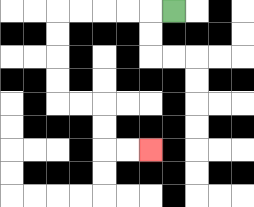{'start': '[7, 0]', 'end': '[6, 6]', 'path_directions': 'L,L,L,L,L,D,D,D,D,R,R,D,D,R,R', 'path_coordinates': '[[7, 0], [6, 0], [5, 0], [4, 0], [3, 0], [2, 0], [2, 1], [2, 2], [2, 3], [2, 4], [3, 4], [4, 4], [4, 5], [4, 6], [5, 6], [6, 6]]'}